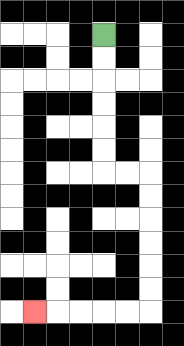{'start': '[4, 1]', 'end': '[1, 13]', 'path_directions': 'D,D,D,D,D,D,R,R,D,D,D,D,D,D,L,L,L,L,L', 'path_coordinates': '[[4, 1], [4, 2], [4, 3], [4, 4], [4, 5], [4, 6], [4, 7], [5, 7], [6, 7], [6, 8], [6, 9], [6, 10], [6, 11], [6, 12], [6, 13], [5, 13], [4, 13], [3, 13], [2, 13], [1, 13]]'}